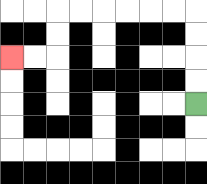{'start': '[8, 4]', 'end': '[0, 2]', 'path_directions': 'U,U,U,U,L,L,L,L,L,L,D,D,L,L', 'path_coordinates': '[[8, 4], [8, 3], [8, 2], [8, 1], [8, 0], [7, 0], [6, 0], [5, 0], [4, 0], [3, 0], [2, 0], [2, 1], [2, 2], [1, 2], [0, 2]]'}